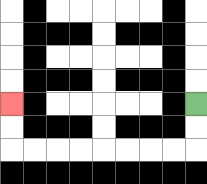{'start': '[8, 4]', 'end': '[0, 4]', 'path_directions': 'D,D,L,L,L,L,L,L,L,L,U,U', 'path_coordinates': '[[8, 4], [8, 5], [8, 6], [7, 6], [6, 6], [5, 6], [4, 6], [3, 6], [2, 6], [1, 6], [0, 6], [0, 5], [0, 4]]'}